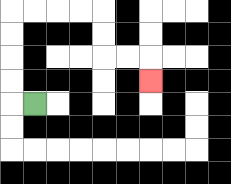{'start': '[1, 4]', 'end': '[6, 3]', 'path_directions': 'L,U,U,U,U,R,R,R,R,D,D,R,R,D', 'path_coordinates': '[[1, 4], [0, 4], [0, 3], [0, 2], [0, 1], [0, 0], [1, 0], [2, 0], [3, 0], [4, 0], [4, 1], [4, 2], [5, 2], [6, 2], [6, 3]]'}